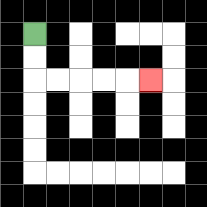{'start': '[1, 1]', 'end': '[6, 3]', 'path_directions': 'D,D,R,R,R,R,R', 'path_coordinates': '[[1, 1], [1, 2], [1, 3], [2, 3], [3, 3], [4, 3], [5, 3], [6, 3]]'}